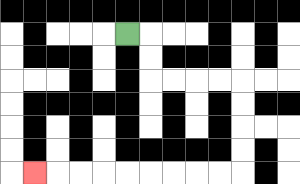{'start': '[5, 1]', 'end': '[1, 7]', 'path_directions': 'R,D,D,R,R,R,R,D,D,D,D,L,L,L,L,L,L,L,L,L', 'path_coordinates': '[[5, 1], [6, 1], [6, 2], [6, 3], [7, 3], [8, 3], [9, 3], [10, 3], [10, 4], [10, 5], [10, 6], [10, 7], [9, 7], [8, 7], [7, 7], [6, 7], [5, 7], [4, 7], [3, 7], [2, 7], [1, 7]]'}